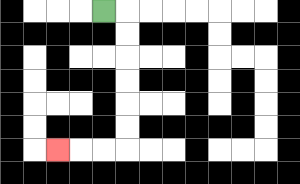{'start': '[4, 0]', 'end': '[2, 6]', 'path_directions': 'R,D,D,D,D,D,D,L,L,L', 'path_coordinates': '[[4, 0], [5, 0], [5, 1], [5, 2], [5, 3], [5, 4], [5, 5], [5, 6], [4, 6], [3, 6], [2, 6]]'}